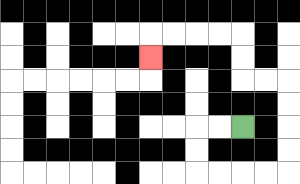{'start': '[10, 5]', 'end': '[6, 2]', 'path_directions': 'L,L,D,D,R,R,R,R,U,U,U,U,L,L,U,U,L,L,L,L,D', 'path_coordinates': '[[10, 5], [9, 5], [8, 5], [8, 6], [8, 7], [9, 7], [10, 7], [11, 7], [12, 7], [12, 6], [12, 5], [12, 4], [12, 3], [11, 3], [10, 3], [10, 2], [10, 1], [9, 1], [8, 1], [7, 1], [6, 1], [6, 2]]'}